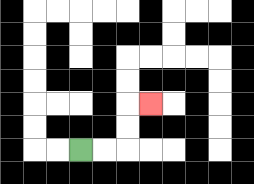{'start': '[3, 6]', 'end': '[6, 4]', 'path_directions': 'R,R,U,U,R', 'path_coordinates': '[[3, 6], [4, 6], [5, 6], [5, 5], [5, 4], [6, 4]]'}